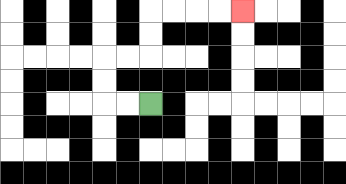{'start': '[6, 4]', 'end': '[10, 0]', 'path_directions': 'L,L,U,U,R,R,U,U,R,R,R,R', 'path_coordinates': '[[6, 4], [5, 4], [4, 4], [4, 3], [4, 2], [5, 2], [6, 2], [6, 1], [6, 0], [7, 0], [8, 0], [9, 0], [10, 0]]'}